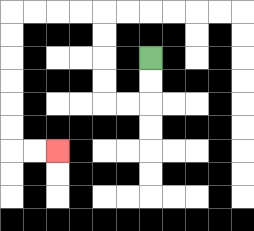{'start': '[6, 2]', 'end': '[2, 6]', 'path_directions': 'D,D,L,L,U,U,U,U,L,L,L,L,D,D,D,D,D,D,R,R', 'path_coordinates': '[[6, 2], [6, 3], [6, 4], [5, 4], [4, 4], [4, 3], [4, 2], [4, 1], [4, 0], [3, 0], [2, 0], [1, 0], [0, 0], [0, 1], [0, 2], [0, 3], [0, 4], [0, 5], [0, 6], [1, 6], [2, 6]]'}